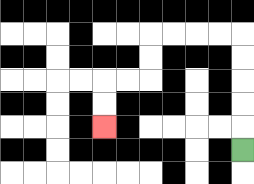{'start': '[10, 6]', 'end': '[4, 5]', 'path_directions': 'U,U,U,U,U,L,L,L,L,D,D,L,L,D,D', 'path_coordinates': '[[10, 6], [10, 5], [10, 4], [10, 3], [10, 2], [10, 1], [9, 1], [8, 1], [7, 1], [6, 1], [6, 2], [6, 3], [5, 3], [4, 3], [4, 4], [4, 5]]'}